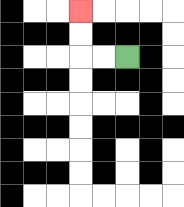{'start': '[5, 2]', 'end': '[3, 0]', 'path_directions': 'L,L,U,U', 'path_coordinates': '[[5, 2], [4, 2], [3, 2], [3, 1], [3, 0]]'}